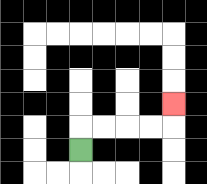{'start': '[3, 6]', 'end': '[7, 4]', 'path_directions': 'U,R,R,R,R,U', 'path_coordinates': '[[3, 6], [3, 5], [4, 5], [5, 5], [6, 5], [7, 5], [7, 4]]'}